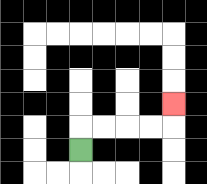{'start': '[3, 6]', 'end': '[7, 4]', 'path_directions': 'U,R,R,R,R,U', 'path_coordinates': '[[3, 6], [3, 5], [4, 5], [5, 5], [6, 5], [7, 5], [7, 4]]'}